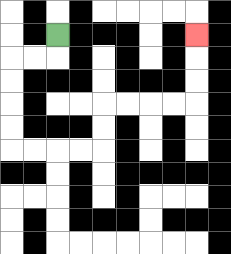{'start': '[2, 1]', 'end': '[8, 1]', 'path_directions': 'D,L,L,D,D,D,D,R,R,R,R,U,U,R,R,R,R,U,U,U', 'path_coordinates': '[[2, 1], [2, 2], [1, 2], [0, 2], [0, 3], [0, 4], [0, 5], [0, 6], [1, 6], [2, 6], [3, 6], [4, 6], [4, 5], [4, 4], [5, 4], [6, 4], [7, 4], [8, 4], [8, 3], [8, 2], [8, 1]]'}